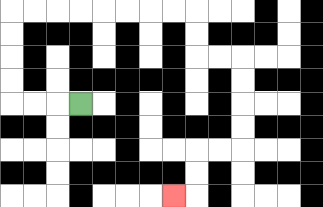{'start': '[3, 4]', 'end': '[7, 8]', 'path_directions': 'L,L,L,U,U,U,U,R,R,R,R,R,R,R,R,D,D,R,R,D,D,D,D,L,L,D,D,L', 'path_coordinates': '[[3, 4], [2, 4], [1, 4], [0, 4], [0, 3], [0, 2], [0, 1], [0, 0], [1, 0], [2, 0], [3, 0], [4, 0], [5, 0], [6, 0], [7, 0], [8, 0], [8, 1], [8, 2], [9, 2], [10, 2], [10, 3], [10, 4], [10, 5], [10, 6], [9, 6], [8, 6], [8, 7], [8, 8], [7, 8]]'}